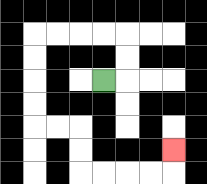{'start': '[4, 3]', 'end': '[7, 6]', 'path_directions': 'R,U,U,L,L,L,L,D,D,D,D,R,R,D,D,R,R,R,R,U', 'path_coordinates': '[[4, 3], [5, 3], [5, 2], [5, 1], [4, 1], [3, 1], [2, 1], [1, 1], [1, 2], [1, 3], [1, 4], [1, 5], [2, 5], [3, 5], [3, 6], [3, 7], [4, 7], [5, 7], [6, 7], [7, 7], [7, 6]]'}